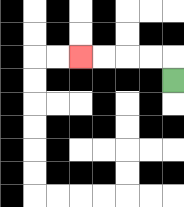{'start': '[7, 3]', 'end': '[3, 2]', 'path_directions': 'U,L,L,L,L', 'path_coordinates': '[[7, 3], [7, 2], [6, 2], [5, 2], [4, 2], [3, 2]]'}